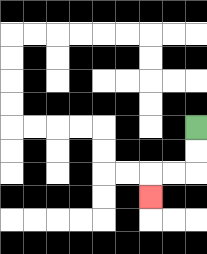{'start': '[8, 5]', 'end': '[6, 8]', 'path_directions': 'D,D,L,L,D', 'path_coordinates': '[[8, 5], [8, 6], [8, 7], [7, 7], [6, 7], [6, 8]]'}